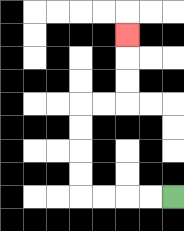{'start': '[7, 8]', 'end': '[5, 1]', 'path_directions': 'L,L,L,L,U,U,U,U,R,R,U,U,U', 'path_coordinates': '[[7, 8], [6, 8], [5, 8], [4, 8], [3, 8], [3, 7], [3, 6], [3, 5], [3, 4], [4, 4], [5, 4], [5, 3], [5, 2], [5, 1]]'}